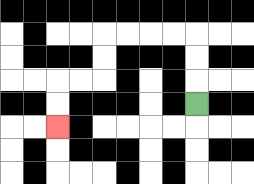{'start': '[8, 4]', 'end': '[2, 5]', 'path_directions': 'U,U,U,L,L,L,L,D,D,L,L,D,D', 'path_coordinates': '[[8, 4], [8, 3], [8, 2], [8, 1], [7, 1], [6, 1], [5, 1], [4, 1], [4, 2], [4, 3], [3, 3], [2, 3], [2, 4], [2, 5]]'}